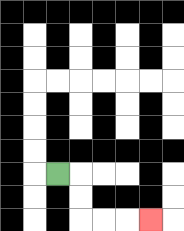{'start': '[2, 7]', 'end': '[6, 9]', 'path_directions': 'R,D,D,R,R,R', 'path_coordinates': '[[2, 7], [3, 7], [3, 8], [3, 9], [4, 9], [5, 9], [6, 9]]'}